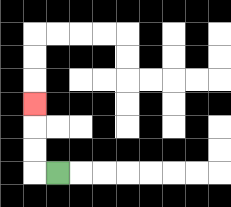{'start': '[2, 7]', 'end': '[1, 4]', 'path_directions': 'L,U,U,U', 'path_coordinates': '[[2, 7], [1, 7], [1, 6], [1, 5], [1, 4]]'}